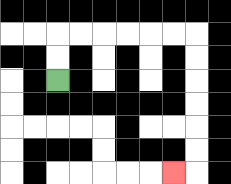{'start': '[2, 3]', 'end': '[7, 7]', 'path_directions': 'U,U,R,R,R,R,R,R,D,D,D,D,D,D,L', 'path_coordinates': '[[2, 3], [2, 2], [2, 1], [3, 1], [4, 1], [5, 1], [6, 1], [7, 1], [8, 1], [8, 2], [8, 3], [8, 4], [8, 5], [8, 6], [8, 7], [7, 7]]'}